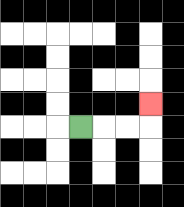{'start': '[3, 5]', 'end': '[6, 4]', 'path_directions': 'R,R,R,U', 'path_coordinates': '[[3, 5], [4, 5], [5, 5], [6, 5], [6, 4]]'}